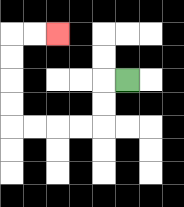{'start': '[5, 3]', 'end': '[2, 1]', 'path_directions': 'L,D,D,L,L,L,L,U,U,U,U,R,R', 'path_coordinates': '[[5, 3], [4, 3], [4, 4], [4, 5], [3, 5], [2, 5], [1, 5], [0, 5], [0, 4], [0, 3], [0, 2], [0, 1], [1, 1], [2, 1]]'}